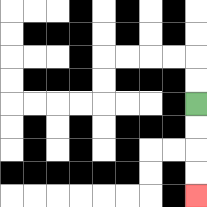{'start': '[8, 4]', 'end': '[8, 8]', 'path_directions': 'D,D,D,D', 'path_coordinates': '[[8, 4], [8, 5], [8, 6], [8, 7], [8, 8]]'}